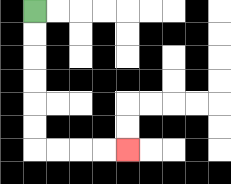{'start': '[1, 0]', 'end': '[5, 6]', 'path_directions': 'D,D,D,D,D,D,R,R,R,R', 'path_coordinates': '[[1, 0], [1, 1], [1, 2], [1, 3], [1, 4], [1, 5], [1, 6], [2, 6], [3, 6], [4, 6], [5, 6]]'}